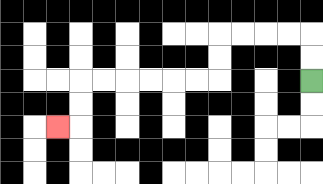{'start': '[13, 3]', 'end': '[2, 5]', 'path_directions': 'U,U,L,L,L,L,D,D,L,L,L,L,L,L,D,D,L', 'path_coordinates': '[[13, 3], [13, 2], [13, 1], [12, 1], [11, 1], [10, 1], [9, 1], [9, 2], [9, 3], [8, 3], [7, 3], [6, 3], [5, 3], [4, 3], [3, 3], [3, 4], [3, 5], [2, 5]]'}